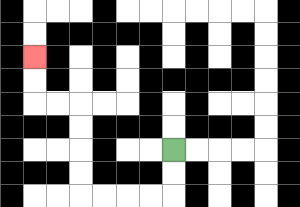{'start': '[7, 6]', 'end': '[1, 2]', 'path_directions': 'D,D,L,L,L,L,U,U,U,U,L,L,U,U', 'path_coordinates': '[[7, 6], [7, 7], [7, 8], [6, 8], [5, 8], [4, 8], [3, 8], [3, 7], [3, 6], [3, 5], [3, 4], [2, 4], [1, 4], [1, 3], [1, 2]]'}